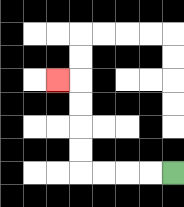{'start': '[7, 7]', 'end': '[2, 3]', 'path_directions': 'L,L,L,L,U,U,U,U,L', 'path_coordinates': '[[7, 7], [6, 7], [5, 7], [4, 7], [3, 7], [3, 6], [3, 5], [3, 4], [3, 3], [2, 3]]'}